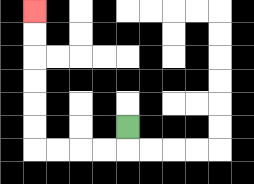{'start': '[5, 5]', 'end': '[1, 0]', 'path_directions': 'D,L,L,L,L,U,U,U,U,U,U', 'path_coordinates': '[[5, 5], [5, 6], [4, 6], [3, 6], [2, 6], [1, 6], [1, 5], [1, 4], [1, 3], [1, 2], [1, 1], [1, 0]]'}